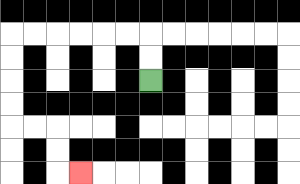{'start': '[6, 3]', 'end': '[3, 7]', 'path_directions': 'U,U,L,L,L,L,L,L,D,D,D,D,R,R,D,D,R', 'path_coordinates': '[[6, 3], [6, 2], [6, 1], [5, 1], [4, 1], [3, 1], [2, 1], [1, 1], [0, 1], [0, 2], [0, 3], [0, 4], [0, 5], [1, 5], [2, 5], [2, 6], [2, 7], [3, 7]]'}